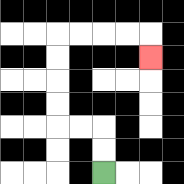{'start': '[4, 7]', 'end': '[6, 2]', 'path_directions': 'U,U,L,L,U,U,U,U,R,R,R,R,D', 'path_coordinates': '[[4, 7], [4, 6], [4, 5], [3, 5], [2, 5], [2, 4], [2, 3], [2, 2], [2, 1], [3, 1], [4, 1], [5, 1], [6, 1], [6, 2]]'}